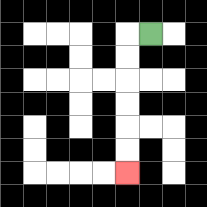{'start': '[6, 1]', 'end': '[5, 7]', 'path_directions': 'L,D,D,D,D,D,D', 'path_coordinates': '[[6, 1], [5, 1], [5, 2], [5, 3], [5, 4], [5, 5], [5, 6], [5, 7]]'}